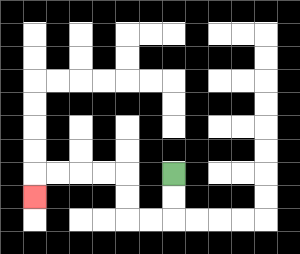{'start': '[7, 7]', 'end': '[1, 8]', 'path_directions': 'D,D,L,L,U,U,L,L,L,L,D', 'path_coordinates': '[[7, 7], [7, 8], [7, 9], [6, 9], [5, 9], [5, 8], [5, 7], [4, 7], [3, 7], [2, 7], [1, 7], [1, 8]]'}